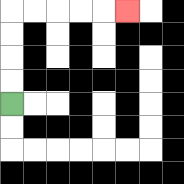{'start': '[0, 4]', 'end': '[5, 0]', 'path_directions': 'U,U,U,U,R,R,R,R,R', 'path_coordinates': '[[0, 4], [0, 3], [0, 2], [0, 1], [0, 0], [1, 0], [2, 0], [3, 0], [4, 0], [5, 0]]'}